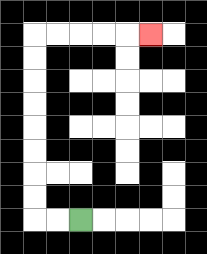{'start': '[3, 9]', 'end': '[6, 1]', 'path_directions': 'L,L,U,U,U,U,U,U,U,U,R,R,R,R,R', 'path_coordinates': '[[3, 9], [2, 9], [1, 9], [1, 8], [1, 7], [1, 6], [1, 5], [1, 4], [1, 3], [1, 2], [1, 1], [2, 1], [3, 1], [4, 1], [5, 1], [6, 1]]'}